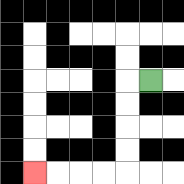{'start': '[6, 3]', 'end': '[1, 7]', 'path_directions': 'L,D,D,D,D,L,L,L,L', 'path_coordinates': '[[6, 3], [5, 3], [5, 4], [5, 5], [5, 6], [5, 7], [4, 7], [3, 7], [2, 7], [1, 7]]'}